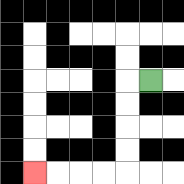{'start': '[6, 3]', 'end': '[1, 7]', 'path_directions': 'L,D,D,D,D,L,L,L,L', 'path_coordinates': '[[6, 3], [5, 3], [5, 4], [5, 5], [5, 6], [5, 7], [4, 7], [3, 7], [2, 7], [1, 7]]'}